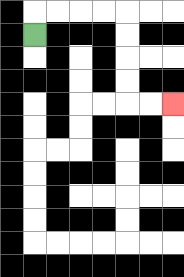{'start': '[1, 1]', 'end': '[7, 4]', 'path_directions': 'U,R,R,R,R,D,D,D,D,R,R', 'path_coordinates': '[[1, 1], [1, 0], [2, 0], [3, 0], [4, 0], [5, 0], [5, 1], [5, 2], [5, 3], [5, 4], [6, 4], [7, 4]]'}